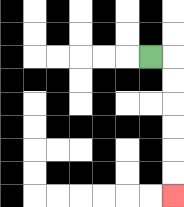{'start': '[6, 2]', 'end': '[7, 8]', 'path_directions': 'R,D,D,D,D,D,D', 'path_coordinates': '[[6, 2], [7, 2], [7, 3], [7, 4], [7, 5], [7, 6], [7, 7], [7, 8]]'}